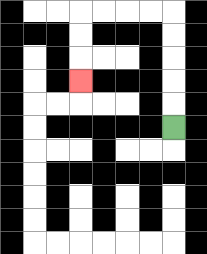{'start': '[7, 5]', 'end': '[3, 3]', 'path_directions': 'U,U,U,U,U,L,L,L,L,D,D,D', 'path_coordinates': '[[7, 5], [7, 4], [7, 3], [7, 2], [7, 1], [7, 0], [6, 0], [5, 0], [4, 0], [3, 0], [3, 1], [3, 2], [3, 3]]'}